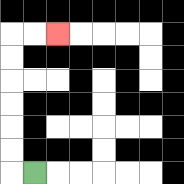{'start': '[1, 7]', 'end': '[2, 1]', 'path_directions': 'L,U,U,U,U,U,U,R,R', 'path_coordinates': '[[1, 7], [0, 7], [0, 6], [0, 5], [0, 4], [0, 3], [0, 2], [0, 1], [1, 1], [2, 1]]'}